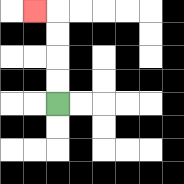{'start': '[2, 4]', 'end': '[1, 0]', 'path_directions': 'U,U,U,U,L', 'path_coordinates': '[[2, 4], [2, 3], [2, 2], [2, 1], [2, 0], [1, 0]]'}